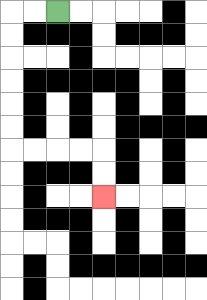{'start': '[2, 0]', 'end': '[4, 8]', 'path_directions': 'L,L,D,D,D,D,D,D,R,R,R,R,D,D', 'path_coordinates': '[[2, 0], [1, 0], [0, 0], [0, 1], [0, 2], [0, 3], [0, 4], [0, 5], [0, 6], [1, 6], [2, 6], [3, 6], [4, 6], [4, 7], [4, 8]]'}